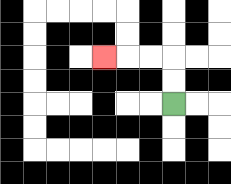{'start': '[7, 4]', 'end': '[4, 2]', 'path_directions': 'U,U,L,L,L', 'path_coordinates': '[[7, 4], [7, 3], [7, 2], [6, 2], [5, 2], [4, 2]]'}